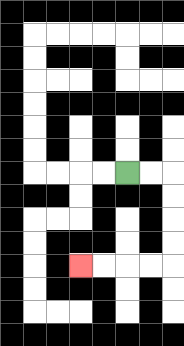{'start': '[5, 7]', 'end': '[3, 11]', 'path_directions': 'R,R,D,D,D,D,L,L,L,L', 'path_coordinates': '[[5, 7], [6, 7], [7, 7], [7, 8], [7, 9], [7, 10], [7, 11], [6, 11], [5, 11], [4, 11], [3, 11]]'}